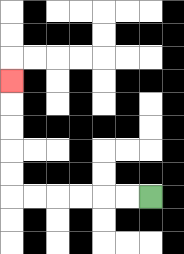{'start': '[6, 8]', 'end': '[0, 3]', 'path_directions': 'L,L,L,L,L,L,U,U,U,U,U', 'path_coordinates': '[[6, 8], [5, 8], [4, 8], [3, 8], [2, 8], [1, 8], [0, 8], [0, 7], [0, 6], [0, 5], [0, 4], [0, 3]]'}